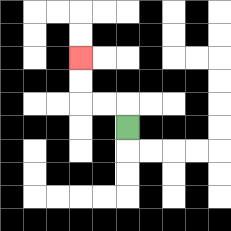{'start': '[5, 5]', 'end': '[3, 2]', 'path_directions': 'U,L,L,U,U', 'path_coordinates': '[[5, 5], [5, 4], [4, 4], [3, 4], [3, 3], [3, 2]]'}